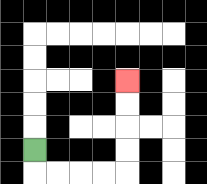{'start': '[1, 6]', 'end': '[5, 3]', 'path_directions': 'D,R,R,R,R,U,U,U,U', 'path_coordinates': '[[1, 6], [1, 7], [2, 7], [3, 7], [4, 7], [5, 7], [5, 6], [5, 5], [5, 4], [5, 3]]'}